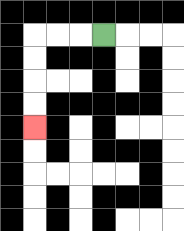{'start': '[4, 1]', 'end': '[1, 5]', 'path_directions': 'L,L,L,D,D,D,D', 'path_coordinates': '[[4, 1], [3, 1], [2, 1], [1, 1], [1, 2], [1, 3], [1, 4], [1, 5]]'}